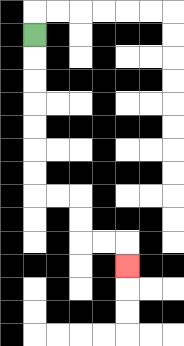{'start': '[1, 1]', 'end': '[5, 11]', 'path_directions': 'D,D,D,D,D,D,D,R,R,D,D,R,R,D', 'path_coordinates': '[[1, 1], [1, 2], [1, 3], [1, 4], [1, 5], [1, 6], [1, 7], [1, 8], [2, 8], [3, 8], [3, 9], [3, 10], [4, 10], [5, 10], [5, 11]]'}